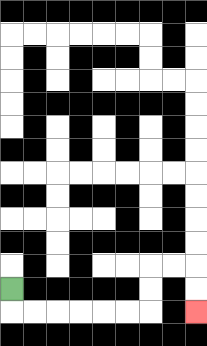{'start': '[0, 12]', 'end': '[8, 13]', 'path_directions': 'D,R,R,R,R,R,R,U,U,R,R,D,D', 'path_coordinates': '[[0, 12], [0, 13], [1, 13], [2, 13], [3, 13], [4, 13], [5, 13], [6, 13], [6, 12], [6, 11], [7, 11], [8, 11], [8, 12], [8, 13]]'}